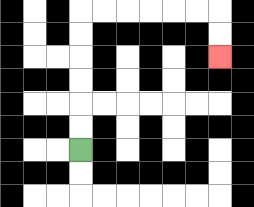{'start': '[3, 6]', 'end': '[9, 2]', 'path_directions': 'U,U,U,U,U,U,R,R,R,R,R,R,D,D', 'path_coordinates': '[[3, 6], [3, 5], [3, 4], [3, 3], [3, 2], [3, 1], [3, 0], [4, 0], [5, 0], [6, 0], [7, 0], [8, 0], [9, 0], [9, 1], [9, 2]]'}